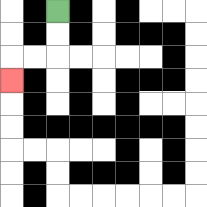{'start': '[2, 0]', 'end': '[0, 3]', 'path_directions': 'D,D,L,L,D', 'path_coordinates': '[[2, 0], [2, 1], [2, 2], [1, 2], [0, 2], [0, 3]]'}